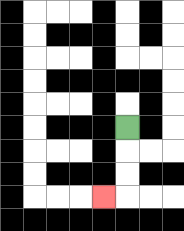{'start': '[5, 5]', 'end': '[4, 8]', 'path_directions': 'D,D,D,L', 'path_coordinates': '[[5, 5], [5, 6], [5, 7], [5, 8], [4, 8]]'}